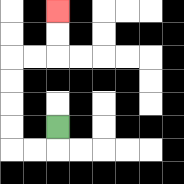{'start': '[2, 5]', 'end': '[2, 0]', 'path_directions': 'D,L,L,U,U,U,U,R,R,U,U', 'path_coordinates': '[[2, 5], [2, 6], [1, 6], [0, 6], [0, 5], [0, 4], [0, 3], [0, 2], [1, 2], [2, 2], [2, 1], [2, 0]]'}